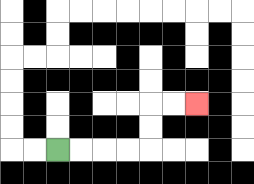{'start': '[2, 6]', 'end': '[8, 4]', 'path_directions': 'R,R,R,R,U,U,R,R', 'path_coordinates': '[[2, 6], [3, 6], [4, 6], [5, 6], [6, 6], [6, 5], [6, 4], [7, 4], [8, 4]]'}